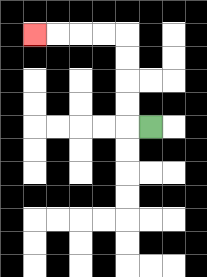{'start': '[6, 5]', 'end': '[1, 1]', 'path_directions': 'L,U,U,U,U,L,L,L,L', 'path_coordinates': '[[6, 5], [5, 5], [5, 4], [5, 3], [5, 2], [5, 1], [4, 1], [3, 1], [2, 1], [1, 1]]'}